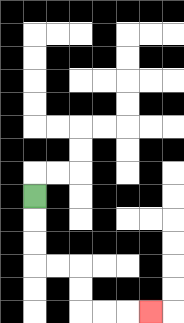{'start': '[1, 8]', 'end': '[6, 13]', 'path_directions': 'D,D,D,R,R,D,D,R,R,R', 'path_coordinates': '[[1, 8], [1, 9], [1, 10], [1, 11], [2, 11], [3, 11], [3, 12], [3, 13], [4, 13], [5, 13], [6, 13]]'}